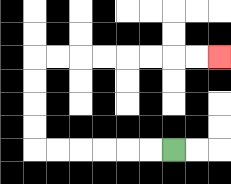{'start': '[7, 6]', 'end': '[9, 2]', 'path_directions': 'L,L,L,L,L,L,U,U,U,U,R,R,R,R,R,R,R,R', 'path_coordinates': '[[7, 6], [6, 6], [5, 6], [4, 6], [3, 6], [2, 6], [1, 6], [1, 5], [1, 4], [1, 3], [1, 2], [2, 2], [3, 2], [4, 2], [5, 2], [6, 2], [7, 2], [8, 2], [9, 2]]'}